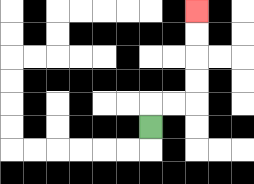{'start': '[6, 5]', 'end': '[8, 0]', 'path_directions': 'U,R,R,U,U,U,U', 'path_coordinates': '[[6, 5], [6, 4], [7, 4], [8, 4], [8, 3], [8, 2], [8, 1], [8, 0]]'}